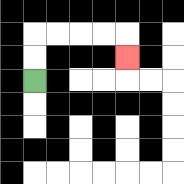{'start': '[1, 3]', 'end': '[5, 2]', 'path_directions': 'U,U,R,R,R,R,D', 'path_coordinates': '[[1, 3], [1, 2], [1, 1], [2, 1], [3, 1], [4, 1], [5, 1], [5, 2]]'}